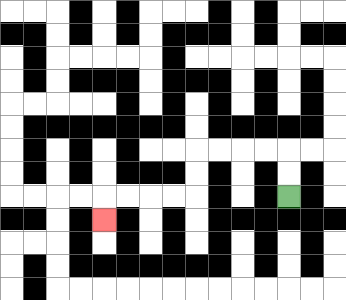{'start': '[12, 8]', 'end': '[4, 9]', 'path_directions': 'U,U,L,L,L,L,D,D,L,L,L,L,D', 'path_coordinates': '[[12, 8], [12, 7], [12, 6], [11, 6], [10, 6], [9, 6], [8, 6], [8, 7], [8, 8], [7, 8], [6, 8], [5, 8], [4, 8], [4, 9]]'}